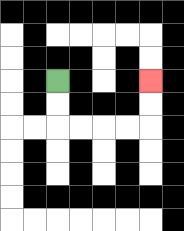{'start': '[2, 3]', 'end': '[6, 3]', 'path_directions': 'D,D,R,R,R,R,U,U', 'path_coordinates': '[[2, 3], [2, 4], [2, 5], [3, 5], [4, 5], [5, 5], [6, 5], [6, 4], [6, 3]]'}